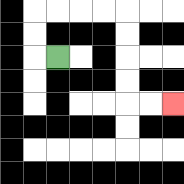{'start': '[2, 2]', 'end': '[7, 4]', 'path_directions': 'L,U,U,R,R,R,R,D,D,D,D,R,R', 'path_coordinates': '[[2, 2], [1, 2], [1, 1], [1, 0], [2, 0], [3, 0], [4, 0], [5, 0], [5, 1], [5, 2], [5, 3], [5, 4], [6, 4], [7, 4]]'}